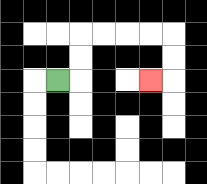{'start': '[2, 3]', 'end': '[6, 3]', 'path_directions': 'R,U,U,R,R,R,R,D,D,L', 'path_coordinates': '[[2, 3], [3, 3], [3, 2], [3, 1], [4, 1], [5, 1], [6, 1], [7, 1], [7, 2], [7, 3], [6, 3]]'}